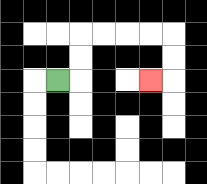{'start': '[2, 3]', 'end': '[6, 3]', 'path_directions': 'R,U,U,R,R,R,R,D,D,L', 'path_coordinates': '[[2, 3], [3, 3], [3, 2], [3, 1], [4, 1], [5, 1], [6, 1], [7, 1], [7, 2], [7, 3], [6, 3]]'}